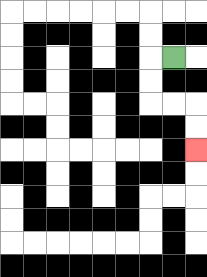{'start': '[7, 2]', 'end': '[8, 6]', 'path_directions': 'L,D,D,R,R,D,D', 'path_coordinates': '[[7, 2], [6, 2], [6, 3], [6, 4], [7, 4], [8, 4], [8, 5], [8, 6]]'}